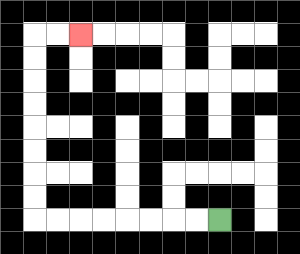{'start': '[9, 9]', 'end': '[3, 1]', 'path_directions': 'L,L,L,L,L,L,L,L,U,U,U,U,U,U,U,U,R,R', 'path_coordinates': '[[9, 9], [8, 9], [7, 9], [6, 9], [5, 9], [4, 9], [3, 9], [2, 9], [1, 9], [1, 8], [1, 7], [1, 6], [1, 5], [1, 4], [1, 3], [1, 2], [1, 1], [2, 1], [3, 1]]'}